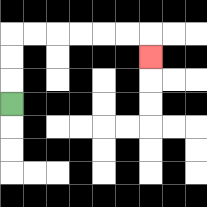{'start': '[0, 4]', 'end': '[6, 2]', 'path_directions': 'U,U,U,R,R,R,R,R,R,D', 'path_coordinates': '[[0, 4], [0, 3], [0, 2], [0, 1], [1, 1], [2, 1], [3, 1], [4, 1], [5, 1], [6, 1], [6, 2]]'}